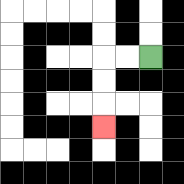{'start': '[6, 2]', 'end': '[4, 5]', 'path_directions': 'L,L,D,D,D', 'path_coordinates': '[[6, 2], [5, 2], [4, 2], [4, 3], [4, 4], [4, 5]]'}